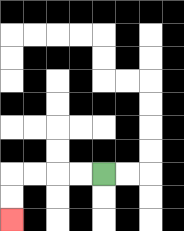{'start': '[4, 7]', 'end': '[0, 9]', 'path_directions': 'L,L,L,L,D,D', 'path_coordinates': '[[4, 7], [3, 7], [2, 7], [1, 7], [0, 7], [0, 8], [0, 9]]'}